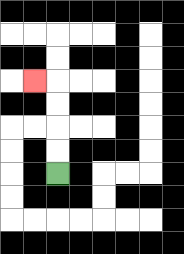{'start': '[2, 7]', 'end': '[1, 3]', 'path_directions': 'U,U,U,U,L', 'path_coordinates': '[[2, 7], [2, 6], [2, 5], [2, 4], [2, 3], [1, 3]]'}